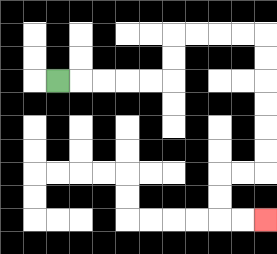{'start': '[2, 3]', 'end': '[11, 9]', 'path_directions': 'R,R,R,R,R,U,U,R,R,R,R,D,D,D,D,D,D,L,L,D,D,R,R', 'path_coordinates': '[[2, 3], [3, 3], [4, 3], [5, 3], [6, 3], [7, 3], [7, 2], [7, 1], [8, 1], [9, 1], [10, 1], [11, 1], [11, 2], [11, 3], [11, 4], [11, 5], [11, 6], [11, 7], [10, 7], [9, 7], [9, 8], [9, 9], [10, 9], [11, 9]]'}